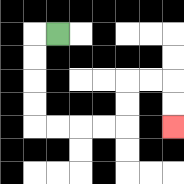{'start': '[2, 1]', 'end': '[7, 5]', 'path_directions': 'L,D,D,D,D,R,R,R,R,U,U,R,R,D,D', 'path_coordinates': '[[2, 1], [1, 1], [1, 2], [1, 3], [1, 4], [1, 5], [2, 5], [3, 5], [4, 5], [5, 5], [5, 4], [5, 3], [6, 3], [7, 3], [7, 4], [7, 5]]'}